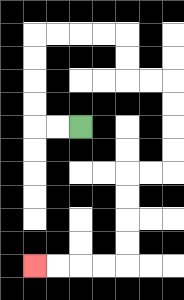{'start': '[3, 5]', 'end': '[1, 11]', 'path_directions': 'L,L,U,U,U,U,R,R,R,R,D,D,R,R,D,D,D,D,L,L,D,D,D,D,L,L,L,L', 'path_coordinates': '[[3, 5], [2, 5], [1, 5], [1, 4], [1, 3], [1, 2], [1, 1], [2, 1], [3, 1], [4, 1], [5, 1], [5, 2], [5, 3], [6, 3], [7, 3], [7, 4], [7, 5], [7, 6], [7, 7], [6, 7], [5, 7], [5, 8], [5, 9], [5, 10], [5, 11], [4, 11], [3, 11], [2, 11], [1, 11]]'}